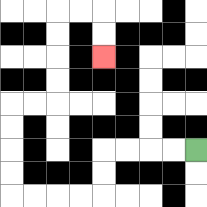{'start': '[8, 6]', 'end': '[4, 2]', 'path_directions': 'L,L,L,L,D,D,L,L,L,L,U,U,U,U,R,R,U,U,U,U,R,R,D,D', 'path_coordinates': '[[8, 6], [7, 6], [6, 6], [5, 6], [4, 6], [4, 7], [4, 8], [3, 8], [2, 8], [1, 8], [0, 8], [0, 7], [0, 6], [0, 5], [0, 4], [1, 4], [2, 4], [2, 3], [2, 2], [2, 1], [2, 0], [3, 0], [4, 0], [4, 1], [4, 2]]'}